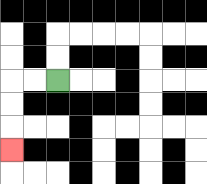{'start': '[2, 3]', 'end': '[0, 6]', 'path_directions': 'L,L,D,D,D', 'path_coordinates': '[[2, 3], [1, 3], [0, 3], [0, 4], [0, 5], [0, 6]]'}